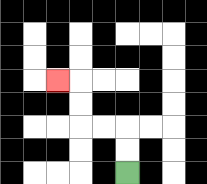{'start': '[5, 7]', 'end': '[2, 3]', 'path_directions': 'U,U,L,L,U,U,L', 'path_coordinates': '[[5, 7], [5, 6], [5, 5], [4, 5], [3, 5], [3, 4], [3, 3], [2, 3]]'}